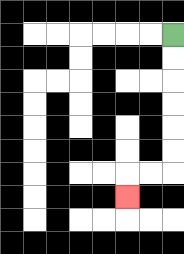{'start': '[7, 1]', 'end': '[5, 8]', 'path_directions': 'D,D,D,D,D,D,L,L,D', 'path_coordinates': '[[7, 1], [7, 2], [7, 3], [7, 4], [7, 5], [7, 6], [7, 7], [6, 7], [5, 7], [5, 8]]'}